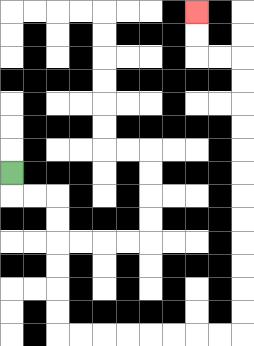{'start': '[0, 7]', 'end': '[8, 0]', 'path_directions': 'D,R,R,D,D,D,D,D,D,R,R,R,R,R,R,R,R,U,U,U,U,U,U,U,U,U,U,U,U,L,L,U,U', 'path_coordinates': '[[0, 7], [0, 8], [1, 8], [2, 8], [2, 9], [2, 10], [2, 11], [2, 12], [2, 13], [2, 14], [3, 14], [4, 14], [5, 14], [6, 14], [7, 14], [8, 14], [9, 14], [10, 14], [10, 13], [10, 12], [10, 11], [10, 10], [10, 9], [10, 8], [10, 7], [10, 6], [10, 5], [10, 4], [10, 3], [10, 2], [9, 2], [8, 2], [8, 1], [8, 0]]'}